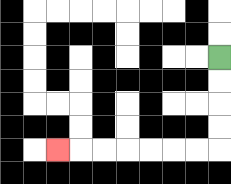{'start': '[9, 2]', 'end': '[2, 6]', 'path_directions': 'D,D,D,D,L,L,L,L,L,L,L', 'path_coordinates': '[[9, 2], [9, 3], [9, 4], [9, 5], [9, 6], [8, 6], [7, 6], [6, 6], [5, 6], [4, 6], [3, 6], [2, 6]]'}